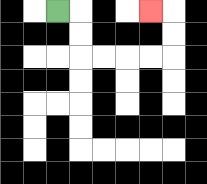{'start': '[2, 0]', 'end': '[6, 0]', 'path_directions': 'R,D,D,R,R,R,R,U,U,L', 'path_coordinates': '[[2, 0], [3, 0], [3, 1], [3, 2], [4, 2], [5, 2], [6, 2], [7, 2], [7, 1], [7, 0], [6, 0]]'}